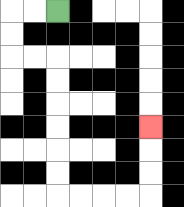{'start': '[2, 0]', 'end': '[6, 5]', 'path_directions': 'L,L,D,D,R,R,D,D,D,D,D,D,R,R,R,R,U,U,U', 'path_coordinates': '[[2, 0], [1, 0], [0, 0], [0, 1], [0, 2], [1, 2], [2, 2], [2, 3], [2, 4], [2, 5], [2, 6], [2, 7], [2, 8], [3, 8], [4, 8], [5, 8], [6, 8], [6, 7], [6, 6], [6, 5]]'}